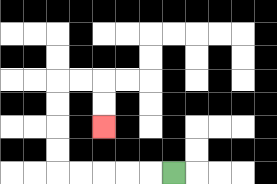{'start': '[7, 7]', 'end': '[4, 5]', 'path_directions': 'L,L,L,L,L,U,U,U,U,R,R,D,D', 'path_coordinates': '[[7, 7], [6, 7], [5, 7], [4, 7], [3, 7], [2, 7], [2, 6], [2, 5], [2, 4], [2, 3], [3, 3], [4, 3], [4, 4], [4, 5]]'}